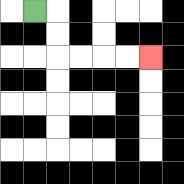{'start': '[1, 0]', 'end': '[6, 2]', 'path_directions': 'R,D,D,R,R,R,R', 'path_coordinates': '[[1, 0], [2, 0], [2, 1], [2, 2], [3, 2], [4, 2], [5, 2], [6, 2]]'}